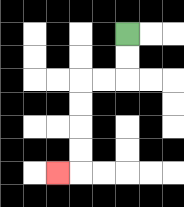{'start': '[5, 1]', 'end': '[2, 7]', 'path_directions': 'D,D,L,L,D,D,D,D,L', 'path_coordinates': '[[5, 1], [5, 2], [5, 3], [4, 3], [3, 3], [3, 4], [3, 5], [3, 6], [3, 7], [2, 7]]'}